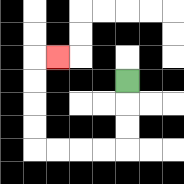{'start': '[5, 3]', 'end': '[2, 2]', 'path_directions': 'D,D,D,L,L,L,L,U,U,U,U,R', 'path_coordinates': '[[5, 3], [5, 4], [5, 5], [5, 6], [4, 6], [3, 6], [2, 6], [1, 6], [1, 5], [1, 4], [1, 3], [1, 2], [2, 2]]'}